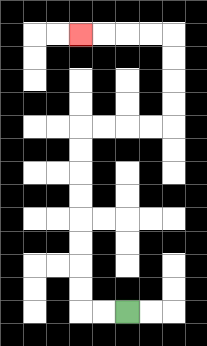{'start': '[5, 13]', 'end': '[3, 1]', 'path_directions': 'L,L,U,U,U,U,U,U,U,U,R,R,R,R,U,U,U,U,L,L,L,L', 'path_coordinates': '[[5, 13], [4, 13], [3, 13], [3, 12], [3, 11], [3, 10], [3, 9], [3, 8], [3, 7], [3, 6], [3, 5], [4, 5], [5, 5], [6, 5], [7, 5], [7, 4], [7, 3], [7, 2], [7, 1], [6, 1], [5, 1], [4, 1], [3, 1]]'}